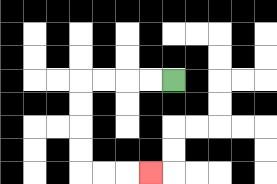{'start': '[7, 3]', 'end': '[6, 7]', 'path_directions': 'L,L,L,L,D,D,D,D,R,R,R', 'path_coordinates': '[[7, 3], [6, 3], [5, 3], [4, 3], [3, 3], [3, 4], [3, 5], [3, 6], [3, 7], [4, 7], [5, 7], [6, 7]]'}